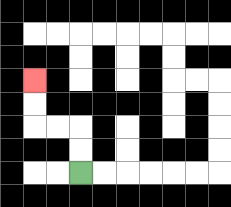{'start': '[3, 7]', 'end': '[1, 3]', 'path_directions': 'U,U,L,L,U,U', 'path_coordinates': '[[3, 7], [3, 6], [3, 5], [2, 5], [1, 5], [1, 4], [1, 3]]'}